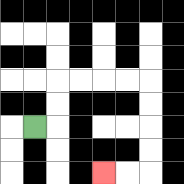{'start': '[1, 5]', 'end': '[4, 7]', 'path_directions': 'R,U,U,R,R,R,R,D,D,D,D,L,L', 'path_coordinates': '[[1, 5], [2, 5], [2, 4], [2, 3], [3, 3], [4, 3], [5, 3], [6, 3], [6, 4], [6, 5], [6, 6], [6, 7], [5, 7], [4, 7]]'}